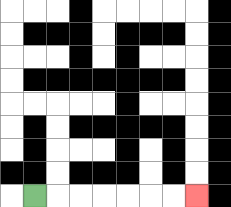{'start': '[1, 8]', 'end': '[8, 8]', 'path_directions': 'R,R,R,R,R,R,R', 'path_coordinates': '[[1, 8], [2, 8], [3, 8], [4, 8], [5, 8], [6, 8], [7, 8], [8, 8]]'}